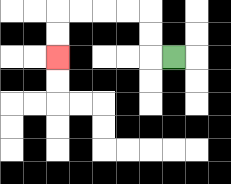{'start': '[7, 2]', 'end': '[2, 2]', 'path_directions': 'L,U,U,L,L,L,L,D,D', 'path_coordinates': '[[7, 2], [6, 2], [6, 1], [6, 0], [5, 0], [4, 0], [3, 0], [2, 0], [2, 1], [2, 2]]'}